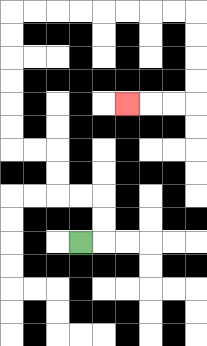{'start': '[3, 10]', 'end': '[5, 4]', 'path_directions': 'R,U,U,L,L,U,U,L,L,U,U,U,U,U,U,R,R,R,R,R,R,R,R,D,D,D,D,L,L,L', 'path_coordinates': '[[3, 10], [4, 10], [4, 9], [4, 8], [3, 8], [2, 8], [2, 7], [2, 6], [1, 6], [0, 6], [0, 5], [0, 4], [0, 3], [0, 2], [0, 1], [0, 0], [1, 0], [2, 0], [3, 0], [4, 0], [5, 0], [6, 0], [7, 0], [8, 0], [8, 1], [8, 2], [8, 3], [8, 4], [7, 4], [6, 4], [5, 4]]'}